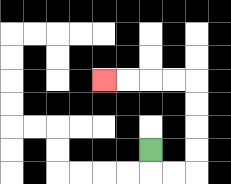{'start': '[6, 6]', 'end': '[4, 3]', 'path_directions': 'D,R,R,U,U,U,U,L,L,L,L', 'path_coordinates': '[[6, 6], [6, 7], [7, 7], [8, 7], [8, 6], [8, 5], [8, 4], [8, 3], [7, 3], [6, 3], [5, 3], [4, 3]]'}